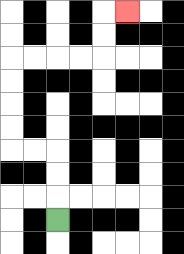{'start': '[2, 9]', 'end': '[5, 0]', 'path_directions': 'U,U,U,L,L,U,U,U,U,R,R,R,R,U,U,R', 'path_coordinates': '[[2, 9], [2, 8], [2, 7], [2, 6], [1, 6], [0, 6], [0, 5], [0, 4], [0, 3], [0, 2], [1, 2], [2, 2], [3, 2], [4, 2], [4, 1], [4, 0], [5, 0]]'}